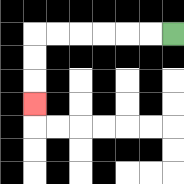{'start': '[7, 1]', 'end': '[1, 4]', 'path_directions': 'L,L,L,L,L,L,D,D,D', 'path_coordinates': '[[7, 1], [6, 1], [5, 1], [4, 1], [3, 1], [2, 1], [1, 1], [1, 2], [1, 3], [1, 4]]'}